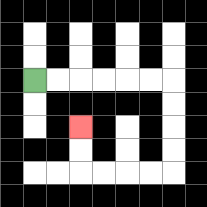{'start': '[1, 3]', 'end': '[3, 5]', 'path_directions': 'R,R,R,R,R,R,D,D,D,D,L,L,L,L,U,U', 'path_coordinates': '[[1, 3], [2, 3], [3, 3], [4, 3], [5, 3], [6, 3], [7, 3], [7, 4], [7, 5], [7, 6], [7, 7], [6, 7], [5, 7], [4, 7], [3, 7], [3, 6], [3, 5]]'}